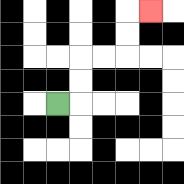{'start': '[2, 4]', 'end': '[6, 0]', 'path_directions': 'R,U,U,R,R,U,U,R', 'path_coordinates': '[[2, 4], [3, 4], [3, 3], [3, 2], [4, 2], [5, 2], [5, 1], [5, 0], [6, 0]]'}